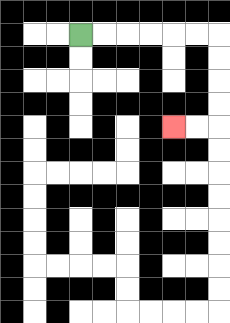{'start': '[3, 1]', 'end': '[7, 5]', 'path_directions': 'R,R,R,R,R,R,D,D,D,D,L,L', 'path_coordinates': '[[3, 1], [4, 1], [5, 1], [6, 1], [7, 1], [8, 1], [9, 1], [9, 2], [9, 3], [9, 4], [9, 5], [8, 5], [7, 5]]'}